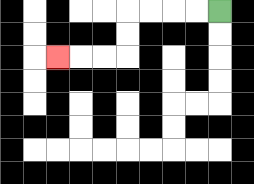{'start': '[9, 0]', 'end': '[2, 2]', 'path_directions': 'L,L,L,L,D,D,L,L,L', 'path_coordinates': '[[9, 0], [8, 0], [7, 0], [6, 0], [5, 0], [5, 1], [5, 2], [4, 2], [3, 2], [2, 2]]'}